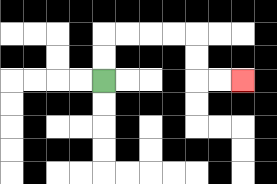{'start': '[4, 3]', 'end': '[10, 3]', 'path_directions': 'U,U,R,R,R,R,D,D,R,R', 'path_coordinates': '[[4, 3], [4, 2], [4, 1], [5, 1], [6, 1], [7, 1], [8, 1], [8, 2], [8, 3], [9, 3], [10, 3]]'}